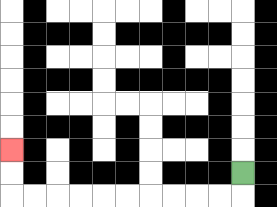{'start': '[10, 7]', 'end': '[0, 6]', 'path_directions': 'D,L,L,L,L,L,L,L,L,L,L,U,U', 'path_coordinates': '[[10, 7], [10, 8], [9, 8], [8, 8], [7, 8], [6, 8], [5, 8], [4, 8], [3, 8], [2, 8], [1, 8], [0, 8], [0, 7], [0, 6]]'}